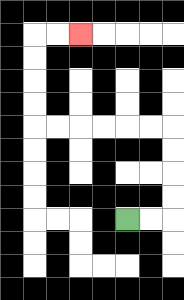{'start': '[5, 9]', 'end': '[3, 1]', 'path_directions': 'R,R,U,U,U,U,L,L,L,L,L,L,U,U,U,U,R,R', 'path_coordinates': '[[5, 9], [6, 9], [7, 9], [7, 8], [7, 7], [7, 6], [7, 5], [6, 5], [5, 5], [4, 5], [3, 5], [2, 5], [1, 5], [1, 4], [1, 3], [1, 2], [1, 1], [2, 1], [3, 1]]'}